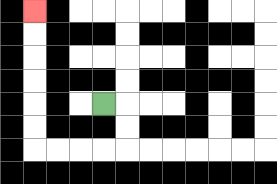{'start': '[4, 4]', 'end': '[1, 0]', 'path_directions': 'R,D,D,L,L,L,L,U,U,U,U,U,U', 'path_coordinates': '[[4, 4], [5, 4], [5, 5], [5, 6], [4, 6], [3, 6], [2, 6], [1, 6], [1, 5], [1, 4], [1, 3], [1, 2], [1, 1], [1, 0]]'}